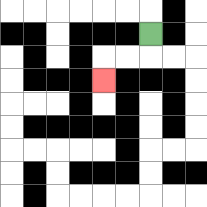{'start': '[6, 1]', 'end': '[4, 3]', 'path_directions': 'D,L,L,D', 'path_coordinates': '[[6, 1], [6, 2], [5, 2], [4, 2], [4, 3]]'}